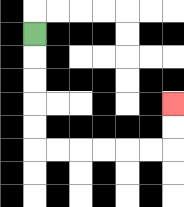{'start': '[1, 1]', 'end': '[7, 4]', 'path_directions': 'D,D,D,D,D,R,R,R,R,R,R,U,U', 'path_coordinates': '[[1, 1], [1, 2], [1, 3], [1, 4], [1, 5], [1, 6], [2, 6], [3, 6], [4, 6], [5, 6], [6, 6], [7, 6], [7, 5], [7, 4]]'}